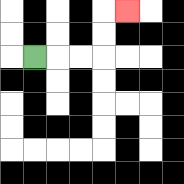{'start': '[1, 2]', 'end': '[5, 0]', 'path_directions': 'R,R,R,U,U,R', 'path_coordinates': '[[1, 2], [2, 2], [3, 2], [4, 2], [4, 1], [4, 0], [5, 0]]'}